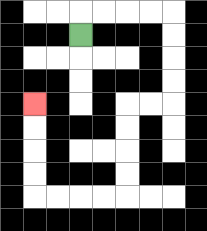{'start': '[3, 1]', 'end': '[1, 4]', 'path_directions': 'U,R,R,R,R,D,D,D,D,L,L,D,D,D,D,L,L,L,L,U,U,U,U', 'path_coordinates': '[[3, 1], [3, 0], [4, 0], [5, 0], [6, 0], [7, 0], [7, 1], [7, 2], [7, 3], [7, 4], [6, 4], [5, 4], [5, 5], [5, 6], [5, 7], [5, 8], [4, 8], [3, 8], [2, 8], [1, 8], [1, 7], [1, 6], [1, 5], [1, 4]]'}